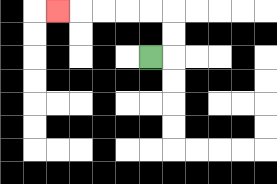{'start': '[6, 2]', 'end': '[2, 0]', 'path_directions': 'R,U,U,L,L,L,L,L', 'path_coordinates': '[[6, 2], [7, 2], [7, 1], [7, 0], [6, 0], [5, 0], [4, 0], [3, 0], [2, 0]]'}